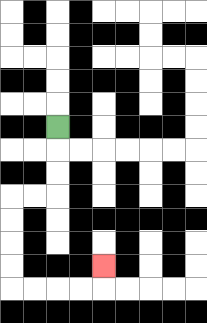{'start': '[2, 5]', 'end': '[4, 11]', 'path_directions': 'D,D,D,L,L,D,D,D,D,R,R,R,R,U', 'path_coordinates': '[[2, 5], [2, 6], [2, 7], [2, 8], [1, 8], [0, 8], [0, 9], [0, 10], [0, 11], [0, 12], [1, 12], [2, 12], [3, 12], [4, 12], [4, 11]]'}